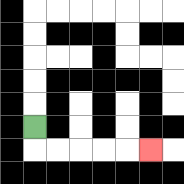{'start': '[1, 5]', 'end': '[6, 6]', 'path_directions': 'D,R,R,R,R,R', 'path_coordinates': '[[1, 5], [1, 6], [2, 6], [3, 6], [4, 6], [5, 6], [6, 6]]'}